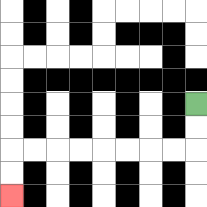{'start': '[8, 4]', 'end': '[0, 8]', 'path_directions': 'D,D,L,L,L,L,L,L,L,L,D,D', 'path_coordinates': '[[8, 4], [8, 5], [8, 6], [7, 6], [6, 6], [5, 6], [4, 6], [3, 6], [2, 6], [1, 6], [0, 6], [0, 7], [0, 8]]'}